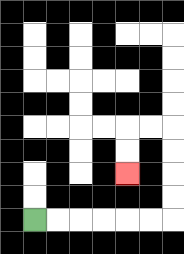{'start': '[1, 9]', 'end': '[5, 7]', 'path_directions': 'R,R,R,R,R,R,U,U,U,U,L,L,D,D', 'path_coordinates': '[[1, 9], [2, 9], [3, 9], [4, 9], [5, 9], [6, 9], [7, 9], [7, 8], [7, 7], [7, 6], [7, 5], [6, 5], [5, 5], [5, 6], [5, 7]]'}